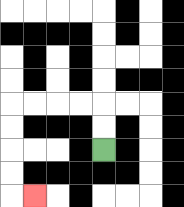{'start': '[4, 6]', 'end': '[1, 8]', 'path_directions': 'U,U,L,L,L,L,D,D,D,D,R', 'path_coordinates': '[[4, 6], [4, 5], [4, 4], [3, 4], [2, 4], [1, 4], [0, 4], [0, 5], [0, 6], [0, 7], [0, 8], [1, 8]]'}